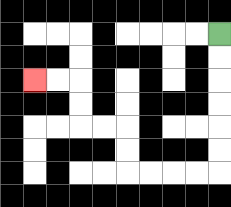{'start': '[9, 1]', 'end': '[1, 3]', 'path_directions': 'D,D,D,D,D,D,L,L,L,L,U,U,L,L,U,U,L,L', 'path_coordinates': '[[9, 1], [9, 2], [9, 3], [9, 4], [9, 5], [9, 6], [9, 7], [8, 7], [7, 7], [6, 7], [5, 7], [5, 6], [5, 5], [4, 5], [3, 5], [3, 4], [3, 3], [2, 3], [1, 3]]'}